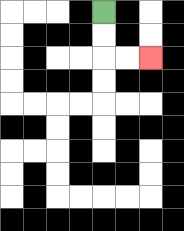{'start': '[4, 0]', 'end': '[6, 2]', 'path_directions': 'D,D,R,R', 'path_coordinates': '[[4, 0], [4, 1], [4, 2], [5, 2], [6, 2]]'}